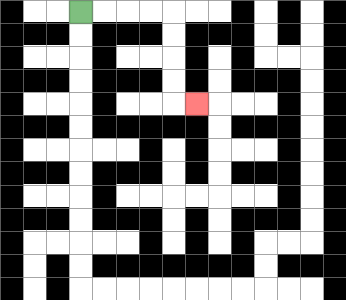{'start': '[3, 0]', 'end': '[8, 4]', 'path_directions': 'R,R,R,R,D,D,D,D,R', 'path_coordinates': '[[3, 0], [4, 0], [5, 0], [6, 0], [7, 0], [7, 1], [7, 2], [7, 3], [7, 4], [8, 4]]'}